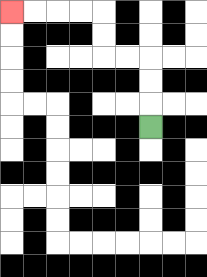{'start': '[6, 5]', 'end': '[0, 0]', 'path_directions': 'U,U,U,L,L,U,U,L,L,L,L', 'path_coordinates': '[[6, 5], [6, 4], [6, 3], [6, 2], [5, 2], [4, 2], [4, 1], [4, 0], [3, 0], [2, 0], [1, 0], [0, 0]]'}